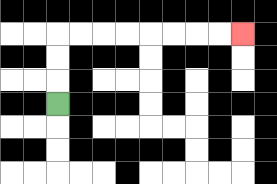{'start': '[2, 4]', 'end': '[10, 1]', 'path_directions': 'U,U,U,R,R,R,R,R,R,R,R', 'path_coordinates': '[[2, 4], [2, 3], [2, 2], [2, 1], [3, 1], [4, 1], [5, 1], [6, 1], [7, 1], [8, 1], [9, 1], [10, 1]]'}